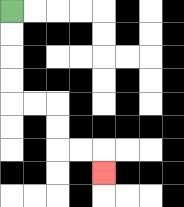{'start': '[0, 0]', 'end': '[4, 7]', 'path_directions': 'D,D,D,D,R,R,D,D,R,R,D', 'path_coordinates': '[[0, 0], [0, 1], [0, 2], [0, 3], [0, 4], [1, 4], [2, 4], [2, 5], [2, 6], [3, 6], [4, 6], [4, 7]]'}